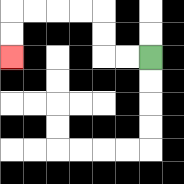{'start': '[6, 2]', 'end': '[0, 2]', 'path_directions': 'L,L,U,U,L,L,L,L,D,D', 'path_coordinates': '[[6, 2], [5, 2], [4, 2], [4, 1], [4, 0], [3, 0], [2, 0], [1, 0], [0, 0], [0, 1], [0, 2]]'}